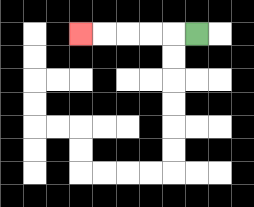{'start': '[8, 1]', 'end': '[3, 1]', 'path_directions': 'L,L,L,L,L', 'path_coordinates': '[[8, 1], [7, 1], [6, 1], [5, 1], [4, 1], [3, 1]]'}